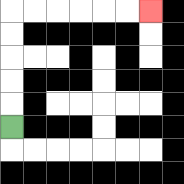{'start': '[0, 5]', 'end': '[6, 0]', 'path_directions': 'U,U,U,U,U,R,R,R,R,R,R', 'path_coordinates': '[[0, 5], [0, 4], [0, 3], [0, 2], [0, 1], [0, 0], [1, 0], [2, 0], [3, 0], [4, 0], [5, 0], [6, 0]]'}